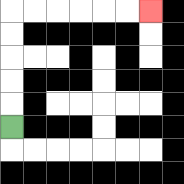{'start': '[0, 5]', 'end': '[6, 0]', 'path_directions': 'U,U,U,U,U,R,R,R,R,R,R', 'path_coordinates': '[[0, 5], [0, 4], [0, 3], [0, 2], [0, 1], [0, 0], [1, 0], [2, 0], [3, 0], [4, 0], [5, 0], [6, 0]]'}